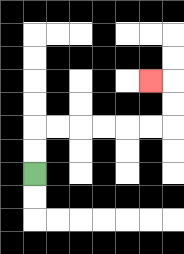{'start': '[1, 7]', 'end': '[6, 3]', 'path_directions': 'U,U,R,R,R,R,R,R,U,U,L', 'path_coordinates': '[[1, 7], [1, 6], [1, 5], [2, 5], [3, 5], [4, 5], [5, 5], [6, 5], [7, 5], [7, 4], [7, 3], [6, 3]]'}